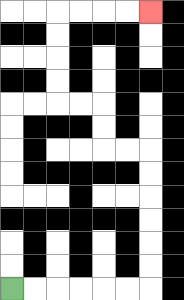{'start': '[0, 12]', 'end': '[6, 0]', 'path_directions': 'R,R,R,R,R,R,U,U,U,U,U,U,L,L,U,U,L,L,U,U,U,U,R,R,R,R', 'path_coordinates': '[[0, 12], [1, 12], [2, 12], [3, 12], [4, 12], [5, 12], [6, 12], [6, 11], [6, 10], [6, 9], [6, 8], [6, 7], [6, 6], [5, 6], [4, 6], [4, 5], [4, 4], [3, 4], [2, 4], [2, 3], [2, 2], [2, 1], [2, 0], [3, 0], [4, 0], [5, 0], [6, 0]]'}